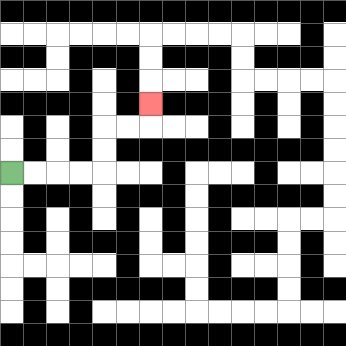{'start': '[0, 7]', 'end': '[6, 4]', 'path_directions': 'R,R,R,R,U,U,R,R,U', 'path_coordinates': '[[0, 7], [1, 7], [2, 7], [3, 7], [4, 7], [4, 6], [4, 5], [5, 5], [6, 5], [6, 4]]'}